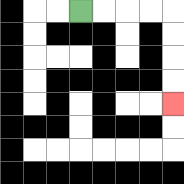{'start': '[3, 0]', 'end': '[7, 4]', 'path_directions': 'R,R,R,R,D,D,D,D', 'path_coordinates': '[[3, 0], [4, 0], [5, 0], [6, 0], [7, 0], [7, 1], [7, 2], [7, 3], [7, 4]]'}